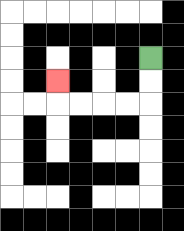{'start': '[6, 2]', 'end': '[2, 3]', 'path_directions': 'D,D,L,L,L,L,U', 'path_coordinates': '[[6, 2], [6, 3], [6, 4], [5, 4], [4, 4], [3, 4], [2, 4], [2, 3]]'}